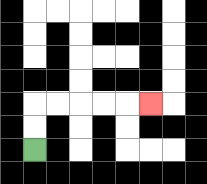{'start': '[1, 6]', 'end': '[6, 4]', 'path_directions': 'U,U,R,R,R,R,R', 'path_coordinates': '[[1, 6], [1, 5], [1, 4], [2, 4], [3, 4], [4, 4], [5, 4], [6, 4]]'}